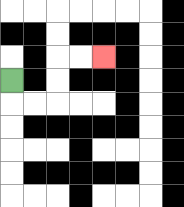{'start': '[0, 3]', 'end': '[4, 2]', 'path_directions': 'D,R,R,U,U,R,R', 'path_coordinates': '[[0, 3], [0, 4], [1, 4], [2, 4], [2, 3], [2, 2], [3, 2], [4, 2]]'}